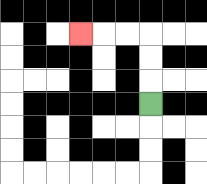{'start': '[6, 4]', 'end': '[3, 1]', 'path_directions': 'U,U,U,L,L,L', 'path_coordinates': '[[6, 4], [6, 3], [6, 2], [6, 1], [5, 1], [4, 1], [3, 1]]'}